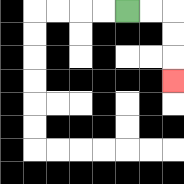{'start': '[5, 0]', 'end': '[7, 3]', 'path_directions': 'R,R,D,D,D', 'path_coordinates': '[[5, 0], [6, 0], [7, 0], [7, 1], [7, 2], [7, 3]]'}